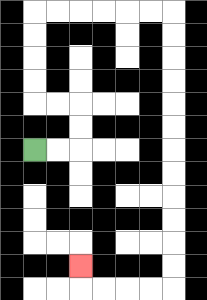{'start': '[1, 6]', 'end': '[3, 11]', 'path_directions': 'R,R,U,U,L,L,U,U,U,U,R,R,R,R,R,R,D,D,D,D,D,D,D,D,D,D,D,D,L,L,L,L,U', 'path_coordinates': '[[1, 6], [2, 6], [3, 6], [3, 5], [3, 4], [2, 4], [1, 4], [1, 3], [1, 2], [1, 1], [1, 0], [2, 0], [3, 0], [4, 0], [5, 0], [6, 0], [7, 0], [7, 1], [7, 2], [7, 3], [7, 4], [7, 5], [7, 6], [7, 7], [7, 8], [7, 9], [7, 10], [7, 11], [7, 12], [6, 12], [5, 12], [4, 12], [3, 12], [3, 11]]'}